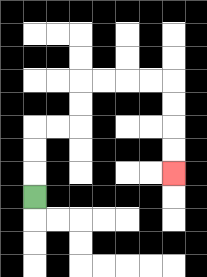{'start': '[1, 8]', 'end': '[7, 7]', 'path_directions': 'U,U,U,R,R,U,U,R,R,R,R,D,D,D,D', 'path_coordinates': '[[1, 8], [1, 7], [1, 6], [1, 5], [2, 5], [3, 5], [3, 4], [3, 3], [4, 3], [5, 3], [6, 3], [7, 3], [7, 4], [7, 5], [7, 6], [7, 7]]'}